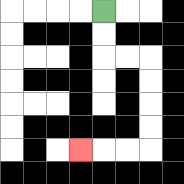{'start': '[4, 0]', 'end': '[3, 6]', 'path_directions': 'D,D,R,R,D,D,D,D,L,L,L', 'path_coordinates': '[[4, 0], [4, 1], [4, 2], [5, 2], [6, 2], [6, 3], [6, 4], [6, 5], [6, 6], [5, 6], [4, 6], [3, 6]]'}